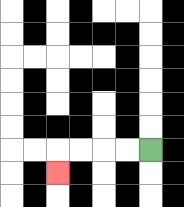{'start': '[6, 6]', 'end': '[2, 7]', 'path_directions': 'L,L,L,L,D', 'path_coordinates': '[[6, 6], [5, 6], [4, 6], [3, 6], [2, 6], [2, 7]]'}